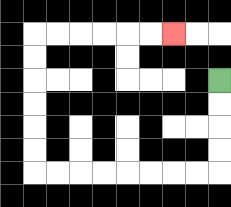{'start': '[9, 3]', 'end': '[7, 1]', 'path_directions': 'D,D,D,D,L,L,L,L,L,L,L,L,U,U,U,U,U,U,R,R,R,R,R,R', 'path_coordinates': '[[9, 3], [9, 4], [9, 5], [9, 6], [9, 7], [8, 7], [7, 7], [6, 7], [5, 7], [4, 7], [3, 7], [2, 7], [1, 7], [1, 6], [1, 5], [1, 4], [1, 3], [1, 2], [1, 1], [2, 1], [3, 1], [4, 1], [5, 1], [6, 1], [7, 1]]'}